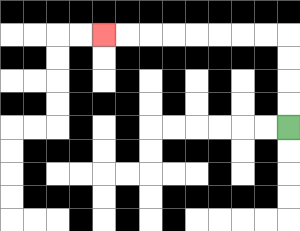{'start': '[12, 5]', 'end': '[4, 1]', 'path_directions': 'U,U,U,U,L,L,L,L,L,L,L,L', 'path_coordinates': '[[12, 5], [12, 4], [12, 3], [12, 2], [12, 1], [11, 1], [10, 1], [9, 1], [8, 1], [7, 1], [6, 1], [5, 1], [4, 1]]'}